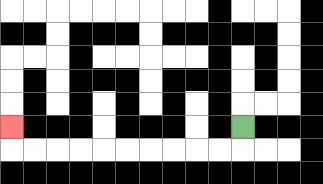{'start': '[10, 5]', 'end': '[0, 5]', 'path_directions': 'D,L,L,L,L,L,L,L,L,L,L,U', 'path_coordinates': '[[10, 5], [10, 6], [9, 6], [8, 6], [7, 6], [6, 6], [5, 6], [4, 6], [3, 6], [2, 6], [1, 6], [0, 6], [0, 5]]'}